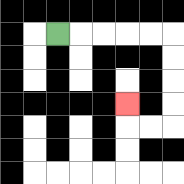{'start': '[2, 1]', 'end': '[5, 4]', 'path_directions': 'R,R,R,R,R,D,D,D,D,L,L,U', 'path_coordinates': '[[2, 1], [3, 1], [4, 1], [5, 1], [6, 1], [7, 1], [7, 2], [7, 3], [7, 4], [7, 5], [6, 5], [5, 5], [5, 4]]'}